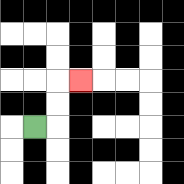{'start': '[1, 5]', 'end': '[3, 3]', 'path_directions': 'R,U,U,R', 'path_coordinates': '[[1, 5], [2, 5], [2, 4], [2, 3], [3, 3]]'}